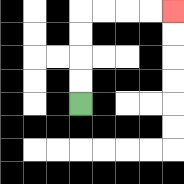{'start': '[3, 4]', 'end': '[7, 0]', 'path_directions': 'U,U,U,U,R,R,R,R', 'path_coordinates': '[[3, 4], [3, 3], [3, 2], [3, 1], [3, 0], [4, 0], [5, 0], [6, 0], [7, 0]]'}